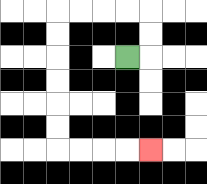{'start': '[5, 2]', 'end': '[6, 6]', 'path_directions': 'R,U,U,L,L,L,L,D,D,D,D,D,D,R,R,R,R', 'path_coordinates': '[[5, 2], [6, 2], [6, 1], [6, 0], [5, 0], [4, 0], [3, 0], [2, 0], [2, 1], [2, 2], [2, 3], [2, 4], [2, 5], [2, 6], [3, 6], [4, 6], [5, 6], [6, 6]]'}